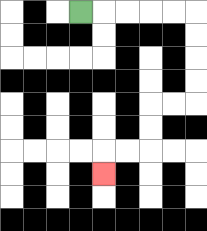{'start': '[3, 0]', 'end': '[4, 7]', 'path_directions': 'R,R,R,R,R,D,D,D,D,L,L,D,D,L,L,D', 'path_coordinates': '[[3, 0], [4, 0], [5, 0], [6, 0], [7, 0], [8, 0], [8, 1], [8, 2], [8, 3], [8, 4], [7, 4], [6, 4], [6, 5], [6, 6], [5, 6], [4, 6], [4, 7]]'}